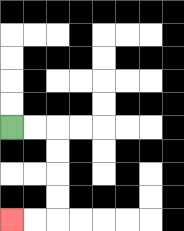{'start': '[0, 5]', 'end': '[0, 9]', 'path_directions': 'R,R,D,D,D,D,L,L', 'path_coordinates': '[[0, 5], [1, 5], [2, 5], [2, 6], [2, 7], [2, 8], [2, 9], [1, 9], [0, 9]]'}